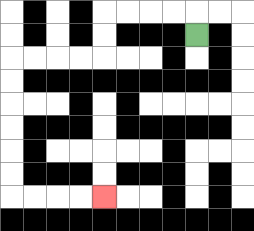{'start': '[8, 1]', 'end': '[4, 8]', 'path_directions': 'U,L,L,L,L,D,D,L,L,L,L,D,D,D,D,D,D,R,R,R,R', 'path_coordinates': '[[8, 1], [8, 0], [7, 0], [6, 0], [5, 0], [4, 0], [4, 1], [4, 2], [3, 2], [2, 2], [1, 2], [0, 2], [0, 3], [0, 4], [0, 5], [0, 6], [0, 7], [0, 8], [1, 8], [2, 8], [3, 8], [4, 8]]'}